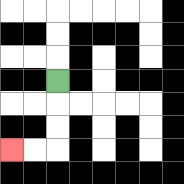{'start': '[2, 3]', 'end': '[0, 6]', 'path_directions': 'D,D,D,L,L', 'path_coordinates': '[[2, 3], [2, 4], [2, 5], [2, 6], [1, 6], [0, 6]]'}